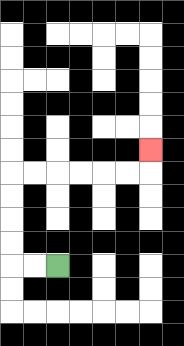{'start': '[2, 11]', 'end': '[6, 6]', 'path_directions': 'L,L,U,U,U,U,R,R,R,R,R,R,U', 'path_coordinates': '[[2, 11], [1, 11], [0, 11], [0, 10], [0, 9], [0, 8], [0, 7], [1, 7], [2, 7], [3, 7], [4, 7], [5, 7], [6, 7], [6, 6]]'}